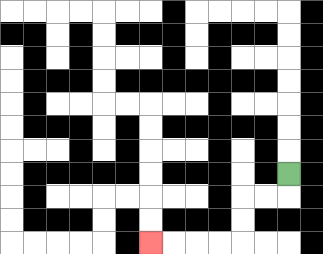{'start': '[12, 7]', 'end': '[6, 10]', 'path_directions': 'D,L,L,D,D,L,L,L,L', 'path_coordinates': '[[12, 7], [12, 8], [11, 8], [10, 8], [10, 9], [10, 10], [9, 10], [8, 10], [7, 10], [6, 10]]'}